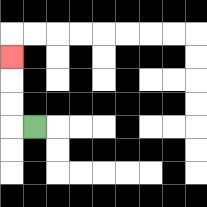{'start': '[1, 5]', 'end': '[0, 2]', 'path_directions': 'L,U,U,U', 'path_coordinates': '[[1, 5], [0, 5], [0, 4], [0, 3], [0, 2]]'}